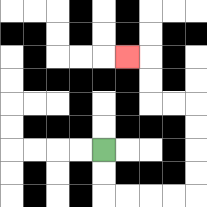{'start': '[4, 6]', 'end': '[5, 2]', 'path_directions': 'D,D,R,R,R,R,U,U,U,U,L,L,U,U,L', 'path_coordinates': '[[4, 6], [4, 7], [4, 8], [5, 8], [6, 8], [7, 8], [8, 8], [8, 7], [8, 6], [8, 5], [8, 4], [7, 4], [6, 4], [6, 3], [6, 2], [5, 2]]'}